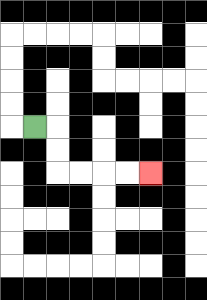{'start': '[1, 5]', 'end': '[6, 7]', 'path_directions': 'R,D,D,R,R,R,R', 'path_coordinates': '[[1, 5], [2, 5], [2, 6], [2, 7], [3, 7], [4, 7], [5, 7], [6, 7]]'}